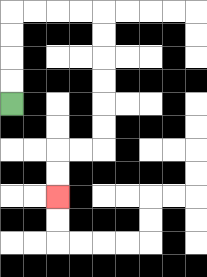{'start': '[0, 4]', 'end': '[2, 8]', 'path_directions': 'U,U,U,U,R,R,R,R,D,D,D,D,D,D,L,L,D,D', 'path_coordinates': '[[0, 4], [0, 3], [0, 2], [0, 1], [0, 0], [1, 0], [2, 0], [3, 0], [4, 0], [4, 1], [4, 2], [4, 3], [4, 4], [4, 5], [4, 6], [3, 6], [2, 6], [2, 7], [2, 8]]'}